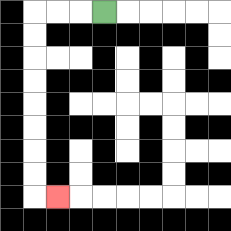{'start': '[4, 0]', 'end': '[2, 8]', 'path_directions': 'L,L,L,D,D,D,D,D,D,D,D,R', 'path_coordinates': '[[4, 0], [3, 0], [2, 0], [1, 0], [1, 1], [1, 2], [1, 3], [1, 4], [1, 5], [1, 6], [1, 7], [1, 8], [2, 8]]'}